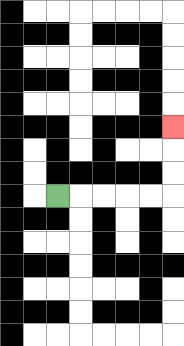{'start': '[2, 8]', 'end': '[7, 5]', 'path_directions': 'R,R,R,R,R,U,U,U', 'path_coordinates': '[[2, 8], [3, 8], [4, 8], [5, 8], [6, 8], [7, 8], [7, 7], [7, 6], [7, 5]]'}